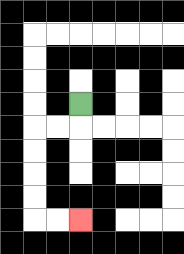{'start': '[3, 4]', 'end': '[3, 9]', 'path_directions': 'D,L,L,D,D,D,D,R,R', 'path_coordinates': '[[3, 4], [3, 5], [2, 5], [1, 5], [1, 6], [1, 7], [1, 8], [1, 9], [2, 9], [3, 9]]'}